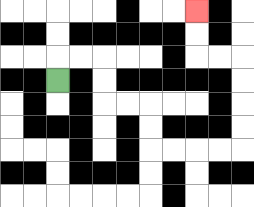{'start': '[2, 3]', 'end': '[8, 0]', 'path_directions': 'U,R,R,D,D,R,R,D,D,R,R,R,R,U,U,U,U,L,L,U,U', 'path_coordinates': '[[2, 3], [2, 2], [3, 2], [4, 2], [4, 3], [4, 4], [5, 4], [6, 4], [6, 5], [6, 6], [7, 6], [8, 6], [9, 6], [10, 6], [10, 5], [10, 4], [10, 3], [10, 2], [9, 2], [8, 2], [8, 1], [8, 0]]'}